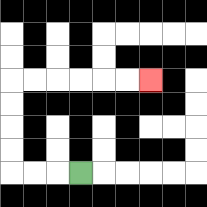{'start': '[3, 7]', 'end': '[6, 3]', 'path_directions': 'L,L,L,U,U,U,U,R,R,R,R,R,R', 'path_coordinates': '[[3, 7], [2, 7], [1, 7], [0, 7], [0, 6], [0, 5], [0, 4], [0, 3], [1, 3], [2, 3], [3, 3], [4, 3], [5, 3], [6, 3]]'}